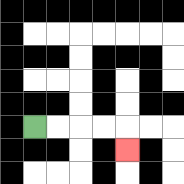{'start': '[1, 5]', 'end': '[5, 6]', 'path_directions': 'R,R,R,R,D', 'path_coordinates': '[[1, 5], [2, 5], [3, 5], [4, 5], [5, 5], [5, 6]]'}